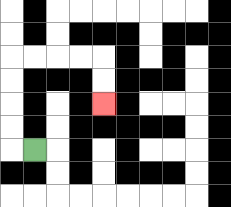{'start': '[1, 6]', 'end': '[4, 4]', 'path_directions': 'L,U,U,U,U,R,R,R,R,D,D', 'path_coordinates': '[[1, 6], [0, 6], [0, 5], [0, 4], [0, 3], [0, 2], [1, 2], [2, 2], [3, 2], [4, 2], [4, 3], [4, 4]]'}